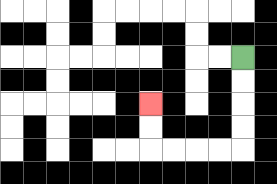{'start': '[10, 2]', 'end': '[6, 4]', 'path_directions': 'D,D,D,D,L,L,L,L,U,U', 'path_coordinates': '[[10, 2], [10, 3], [10, 4], [10, 5], [10, 6], [9, 6], [8, 6], [7, 6], [6, 6], [6, 5], [6, 4]]'}